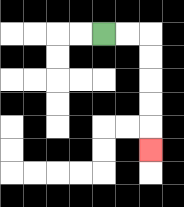{'start': '[4, 1]', 'end': '[6, 6]', 'path_directions': 'R,R,D,D,D,D,D', 'path_coordinates': '[[4, 1], [5, 1], [6, 1], [6, 2], [6, 3], [6, 4], [6, 5], [6, 6]]'}